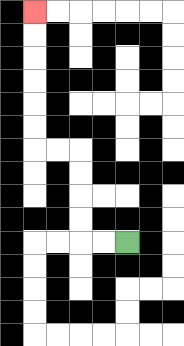{'start': '[5, 10]', 'end': '[1, 0]', 'path_directions': 'L,L,U,U,U,U,L,L,U,U,U,U,U,U', 'path_coordinates': '[[5, 10], [4, 10], [3, 10], [3, 9], [3, 8], [3, 7], [3, 6], [2, 6], [1, 6], [1, 5], [1, 4], [1, 3], [1, 2], [1, 1], [1, 0]]'}